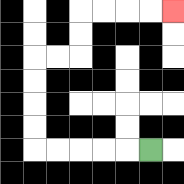{'start': '[6, 6]', 'end': '[7, 0]', 'path_directions': 'L,L,L,L,L,U,U,U,U,R,R,U,U,R,R,R,R', 'path_coordinates': '[[6, 6], [5, 6], [4, 6], [3, 6], [2, 6], [1, 6], [1, 5], [1, 4], [1, 3], [1, 2], [2, 2], [3, 2], [3, 1], [3, 0], [4, 0], [5, 0], [6, 0], [7, 0]]'}